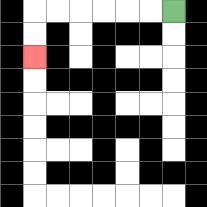{'start': '[7, 0]', 'end': '[1, 2]', 'path_directions': 'L,L,L,L,L,L,D,D', 'path_coordinates': '[[7, 0], [6, 0], [5, 0], [4, 0], [3, 0], [2, 0], [1, 0], [1, 1], [1, 2]]'}